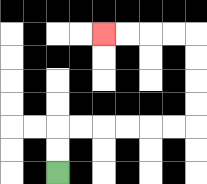{'start': '[2, 7]', 'end': '[4, 1]', 'path_directions': 'U,U,R,R,R,R,R,R,U,U,U,U,L,L,L,L', 'path_coordinates': '[[2, 7], [2, 6], [2, 5], [3, 5], [4, 5], [5, 5], [6, 5], [7, 5], [8, 5], [8, 4], [8, 3], [8, 2], [8, 1], [7, 1], [6, 1], [5, 1], [4, 1]]'}